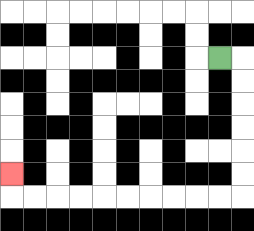{'start': '[9, 2]', 'end': '[0, 7]', 'path_directions': 'R,D,D,D,D,D,D,L,L,L,L,L,L,L,L,L,L,U', 'path_coordinates': '[[9, 2], [10, 2], [10, 3], [10, 4], [10, 5], [10, 6], [10, 7], [10, 8], [9, 8], [8, 8], [7, 8], [6, 8], [5, 8], [4, 8], [3, 8], [2, 8], [1, 8], [0, 8], [0, 7]]'}